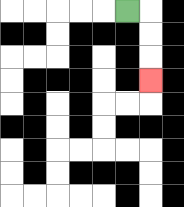{'start': '[5, 0]', 'end': '[6, 3]', 'path_directions': 'R,D,D,D', 'path_coordinates': '[[5, 0], [6, 0], [6, 1], [6, 2], [6, 3]]'}